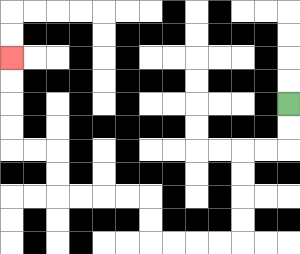{'start': '[12, 4]', 'end': '[0, 2]', 'path_directions': 'D,D,L,L,D,D,D,D,L,L,L,L,U,U,L,L,L,L,U,U,L,L,U,U,U,U', 'path_coordinates': '[[12, 4], [12, 5], [12, 6], [11, 6], [10, 6], [10, 7], [10, 8], [10, 9], [10, 10], [9, 10], [8, 10], [7, 10], [6, 10], [6, 9], [6, 8], [5, 8], [4, 8], [3, 8], [2, 8], [2, 7], [2, 6], [1, 6], [0, 6], [0, 5], [0, 4], [0, 3], [0, 2]]'}